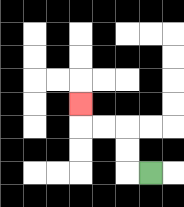{'start': '[6, 7]', 'end': '[3, 4]', 'path_directions': 'L,U,U,L,L,U', 'path_coordinates': '[[6, 7], [5, 7], [5, 6], [5, 5], [4, 5], [3, 5], [3, 4]]'}